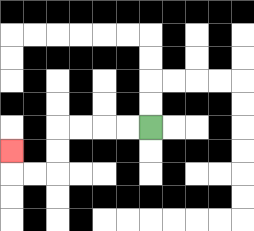{'start': '[6, 5]', 'end': '[0, 6]', 'path_directions': 'L,L,L,L,D,D,L,L,U', 'path_coordinates': '[[6, 5], [5, 5], [4, 5], [3, 5], [2, 5], [2, 6], [2, 7], [1, 7], [0, 7], [0, 6]]'}